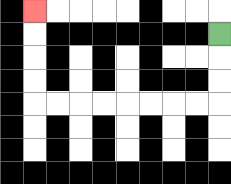{'start': '[9, 1]', 'end': '[1, 0]', 'path_directions': 'D,D,D,L,L,L,L,L,L,L,L,U,U,U,U', 'path_coordinates': '[[9, 1], [9, 2], [9, 3], [9, 4], [8, 4], [7, 4], [6, 4], [5, 4], [4, 4], [3, 4], [2, 4], [1, 4], [1, 3], [1, 2], [1, 1], [1, 0]]'}